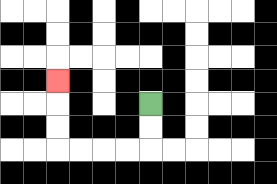{'start': '[6, 4]', 'end': '[2, 3]', 'path_directions': 'D,D,L,L,L,L,U,U,U', 'path_coordinates': '[[6, 4], [6, 5], [6, 6], [5, 6], [4, 6], [3, 6], [2, 6], [2, 5], [2, 4], [2, 3]]'}